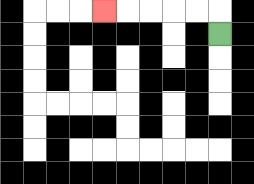{'start': '[9, 1]', 'end': '[4, 0]', 'path_directions': 'U,L,L,L,L,L', 'path_coordinates': '[[9, 1], [9, 0], [8, 0], [7, 0], [6, 0], [5, 0], [4, 0]]'}